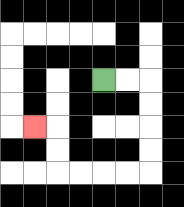{'start': '[4, 3]', 'end': '[1, 5]', 'path_directions': 'R,R,D,D,D,D,L,L,L,L,U,U,L', 'path_coordinates': '[[4, 3], [5, 3], [6, 3], [6, 4], [6, 5], [6, 6], [6, 7], [5, 7], [4, 7], [3, 7], [2, 7], [2, 6], [2, 5], [1, 5]]'}